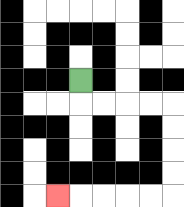{'start': '[3, 3]', 'end': '[2, 8]', 'path_directions': 'D,R,R,R,R,D,D,D,D,L,L,L,L,L', 'path_coordinates': '[[3, 3], [3, 4], [4, 4], [5, 4], [6, 4], [7, 4], [7, 5], [7, 6], [7, 7], [7, 8], [6, 8], [5, 8], [4, 8], [3, 8], [2, 8]]'}